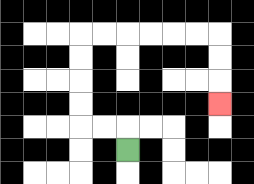{'start': '[5, 6]', 'end': '[9, 4]', 'path_directions': 'U,L,L,U,U,U,U,R,R,R,R,R,R,D,D,D', 'path_coordinates': '[[5, 6], [5, 5], [4, 5], [3, 5], [3, 4], [3, 3], [3, 2], [3, 1], [4, 1], [5, 1], [6, 1], [7, 1], [8, 1], [9, 1], [9, 2], [9, 3], [9, 4]]'}